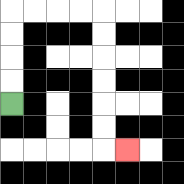{'start': '[0, 4]', 'end': '[5, 6]', 'path_directions': 'U,U,U,U,R,R,R,R,D,D,D,D,D,D,R', 'path_coordinates': '[[0, 4], [0, 3], [0, 2], [0, 1], [0, 0], [1, 0], [2, 0], [3, 0], [4, 0], [4, 1], [4, 2], [4, 3], [4, 4], [4, 5], [4, 6], [5, 6]]'}